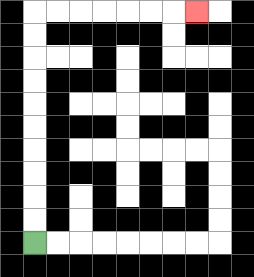{'start': '[1, 10]', 'end': '[8, 0]', 'path_directions': 'U,U,U,U,U,U,U,U,U,U,R,R,R,R,R,R,R', 'path_coordinates': '[[1, 10], [1, 9], [1, 8], [1, 7], [1, 6], [1, 5], [1, 4], [1, 3], [1, 2], [1, 1], [1, 0], [2, 0], [3, 0], [4, 0], [5, 0], [6, 0], [7, 0], [8, 0]]'}